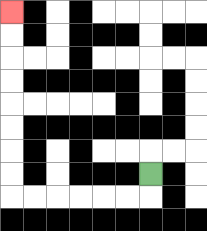{'start': '[6, 7]', 'end': '[0, 0]', 'path_directions': 'D,L,L,L,L,L,L,U,U,U,U,U,U,U,U', 'path_coordinates': '[[6, 7], [6, 8], [5, 8], [4, 8], [3, 8], [2, 8], [1, 8], [0, 8], [0, 7], [0, 6], [0, 5], [0, 4], [0, 3], [0, 2], [0, 1], [0, 0]]'}